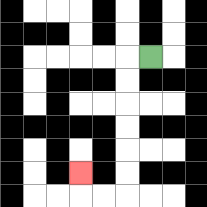{'start': '[6, 2]', 'end': '[3, 7]', 'path_directions': 'L,D,D,D,D,D,D,L,L,U', 'path_coordinates': '[[6, 2], [5, 2], [5, 3], [5, 4], [5, 5], [5, 6], [5, 7], [5, 8], [4, 8], [3, 8], [3, 7]]'}